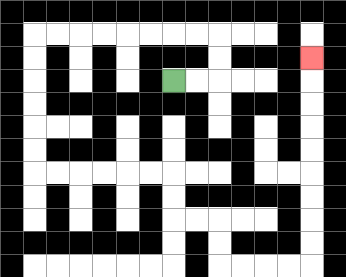{'start': '[7, 3]', 'end': '[13, 2]', 'path_directions': 'R,R,U,U,L,L,L,L,L,L,L,L,D,D,D,D,D,D,R,R,R,R,R,R,D,D,R,R,D,D,R,R,R,R,U,U,U,U,U,U,U,U,U', 'path_coordinates': '[[7, 3], [8, 3], [9, 3], [9, 2], [9, 1], [8, 1], [7, 1], [6, 1], [5, 1], [4, 1], [3, 1], [2, 1], [1, 1], [1, 2], [1, 3], [1, 4], [1, 5], [1, 6], [1, 7], [2, 7], [3, 7], [4, 7], [5, 7], [6, 7], [7, 7], [7, 8], [7, 9], [8, 9], [9, 9], [9, 10], [9, 11], [10, 11], [11, 11], [12, 11], [13, 11], [13, 10], [13, 9], [13, 8], [13, 7], [13, 6], [13, 5], [13, 4], [13, 3], [13, 2]]'}